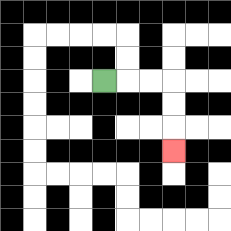{'start': '[4, 3]', 'end': '[7, 6]', 'path_directions': 'R,R,R,D,D,D', 'path_coordinates': '[[4, 3], [5, 3], [6, 3], [7, 3], [7, 4], [7, 5], [7, 6]]'}